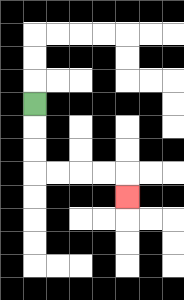{'start': '[1, 4]', 'end': '[5, 8]', 'path_directions': 'D,D,D,R,R,R,R,D', 'path_coordinates': '[[1, 4], [1, 5], [1, 6], [1, 7], [2, 7], [3, 7], [4, 7], [5, 7], [5, 8]]'}